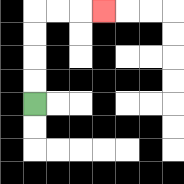{'start': '[1, 4]', 'end': '[4, 0]', 'path_directions': 'U,U,U,U,R,R,R', 'path_coordinates': '[[1, 4], [1, 3], [1, 2], [1, 1], [1, 0], [2, 0], [3, 0], [4, 0]]'}